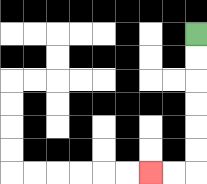{'start': '[8, 1]', 'end': '[6, 7]', 'path_directions': 'D,D,D,D,D,D,L,L', 'path_coordinates': '[[8, 1], [8, 2], [8, 3], [8, 4], [8, 5], [8, 6], [8, 7], [7, 7], [6, 7]]'}